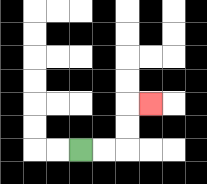{'start': '[3, 6]', 'end': '[6, 4]', 'path_directions': 'R,R,U,U,R', 'path_coordinates': '[[3, 6], [4, 6], [5, 6], [5, 5], [5, 4], [6, 4]]'}